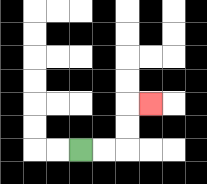{'start': '[3, 6]', 'end': '[6, 4]', 'path_directions': 'R,R,U,U,R', 'path_coordinates': '[[3, 6], [4, 6], [5, 6], [5, 5], [5, 4], [6, 4]]'}